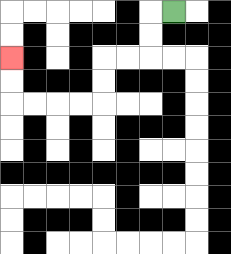{'start': '[7, 0]', 'end': '[0, 2]', 'path_directions': 'L,D,D,L,L,D,D,L,L,L,L,U,U', 'path_coordinates': '[[7, 0], [6, 0], [6, 1], [6, 2], [5, 2], [4, 2], [4, 3], [4, 4], [3, 4], [2, 4], [1, 4], [0, 4], [0, 3], [0, 2]]'}